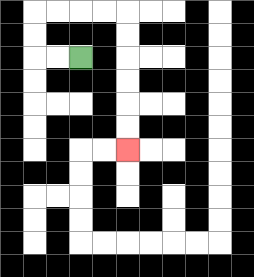{'start': '[3, 2]', 'end': '[5, 6]', 'path_directions': 'L,L,U,U,R,R,R,R,D,D,D,D,D,D', 'path_coordinates': '[[3, 2], [2, 2], [1, 2], [1, 1], [1, 0], [2, 0], [3, 0], [4, 0], [5, 0], [5, 1], [5, 2], [5, 3], [5, 4], [5, 5], [5, 6]]'}